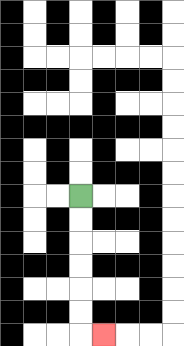{'start': '[3, 8]', 'end': '[4, 14]', 'path_directions': 'D,D,D,D,D,D,R', 'path_coordinates': '[[3, 8], [3, 9], [3, 10], [3, 11], [3, 12], [3, 13], [3, 14], [4, 14]]'}